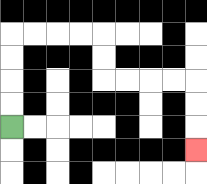{'start': '[0, 5]', 'end': '[8, 6]', 'path_directions': 'U,U,U,U,R,R,R,R,D,D,R,R,R,R,D,D,D', 'path_coordinates': '[[0, 5], [0, 4], [0, 3], [0, 2], [0, 1], [1, 1], [2, 1], [3, 1], [4, 1], [4, 2], [4, 3], [5, 3], [6, 3], [7, 3], [8, 3], [8, 4], [8, 5], [8, 6]]'}